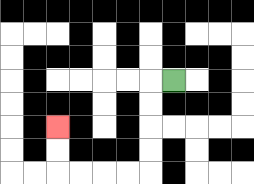{'start': '[7, 3]', 'end': '[2, 5]', 'path_directions': 'L,D,D,D,D,L,L,L,L,U,U', 'path_coordinates': '[[7, 3], [6, 3], [6, 4], [6, 5], [6, 6], [6, 7], [5, 7], [4, 7], [3, 7], [2, 7], [2, 6], [2, 5]]'}